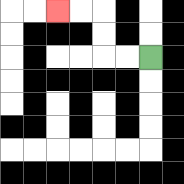{'start': '[6, 2]', 'end': '[2, 0]', 'path_directions': 'L,L,U,U,L,L', 'path_coordinates': '[[6, 2], [5, 2], [4, 2], [4, 1], [4, 0], [3, 0], [2, 0]]'}